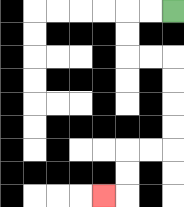{'start': '[7, 0]', 'end': '[4, 8]', 'path_directions': 'L,L,D,D,R,R,D,D,D,D,L,L,D,D,L', 'path_coordinates': '[[7, 0], [6, 0], [5, 0], [5, 1], [5, 2], [6, 2], [7, 2], [7, 3], [7, 4], [7, 5], [7, 6], [6, 6], [5, 6], [5, 7], [5, 8], [4, 8]]'}